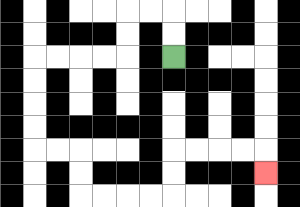{'start': '[7, 2]', 'end': '[11, 7]', 'path_directions': 'U,U,L,L,D,D,L,L,L,L,D,D,D,D,R,R,D,D,R,R,R,R,U,U,R,R,R,R,D', 'path_coordinates': '[[7, 2], [7, 1], [7, 0], [6, 0], [5, 0], [5, 1], [5, 2], [4, 2], [3, 2], [2, 2], [1, 2], [1, 3], [1, 4], [1, 5], [1, 6], [2, 6], [3, 6], [3, 7], [3, 8], [4, 8], [5, 8], [6, 8], [7, 8], [7, 7], [7, 6], [8, 6], [9, 6], [10, 6], [11, 6], [11, 7]]'}